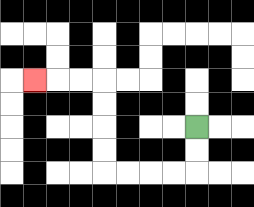{'start': '[8, 5]', 'end': '[1, 3]', 'path_directions': 'D,D,L,L,L,L,U,U,U,U,L,L,L', 'path_coordinates': '[[8, 5], [8, 6], [8, 7], [7, 7], [6, 7], [5, 7], [4, 7], [4, 6], [4, 5], [4, 4], [4, 3], [3, 3], [2, 3], [1, 3]]'}